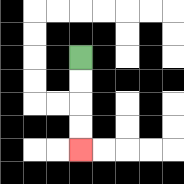{'start': '[3, 2]', 'end': '[3, 6]', 'path_directions': 'D,D,D,D', 'path_coordinates': '[[3, 2], [3, 3], [3, 4], [3, 5], [3, 6]]'}